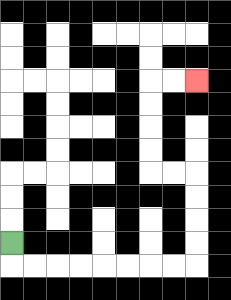{'start': '[0, 10]', 'end': '[8, 3]', 'path_directions': 'D,R,R,R,R,R,R,R,R,U,U,U,U,L,L,U,U,U,U,R,R', 'path_coordinates': '[[0, 10], [0, 11], [1, 11], [2, 11], [3, 11], [4, 11], [5, 11], [6, 11], [7, 11], [8, 11], [8, 10], [8, 9], [8, 8], [8, 7], [7, 7], [6, 7], [6, 6], [6, 5], [6, 4], [6, 3], [7, 3], [8, 3]]'}